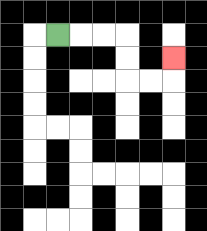{'start': '[2, 1]', 'end': '[7, 2]', 'path_directions': 'R,R,R,D,D,R,R,U', 'path_coordinates': '[[2, 1], [3, 1], [4, 1], [5, 1], [5, 2], [5, 3], [6, 3], [7, 3], [7, 2]]'}